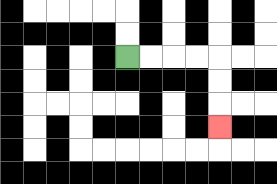{'start': '[5, 2]', 'end': '[9, 5]', 'path_directions': 'R,R,R,R,D,D,D', 'path_coordinates': '[[5, 2], [6, 2], [7, 2], [8, 2], [9, 2], [9, 3], [9, 4], [9, 5]]'}